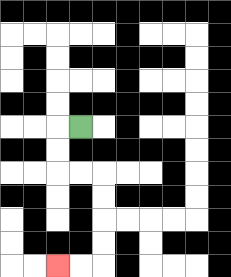{'start': '[3, 5]', 'end': '[2, 11]', 'path_directions': 'L,D,D,R,R,D,D,D,D,L,L', 'path_coordinates': '[[3, 5], [2, 5], [2, 6], [2, 7], [3, 7], [4, 7], [4, 8], [4, 9], [4, 10], [4, 11], [3, 11], [2, 11]]'}